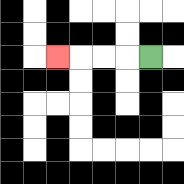{'start': '[6, 2]', 'end': '[2, 2]', 'path_directions': 'L,L,L,L', 'path_coordinates': '[[6, 2], [5, 2], [4, 2], [3, 2], [2, 2]]'}